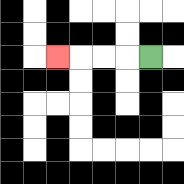{'start': '[6, 2]', 'end': '[2, 2]', 'path_directions': 'L,L,L,L', 'path_coordinates': '[[6, 2], [5, 2], [4, 2], [3, 2], [2, 2]]'}